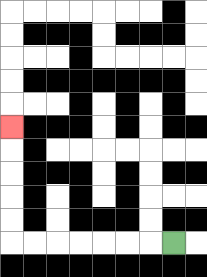{'start': '[7, 10]', 'end': '[0, 5]', 'path_directions': 'L,L,L,L,L,L,L,U,U,U,U,U', 'path_coordinates': '[[7, 10], [6, 10], [5, 10], [4, 10], [3, 10], [2, 10], [1, 10], [0, 10], [0, 9], [0, 8], [0, 7], [0, 6], [0, 5]]'}